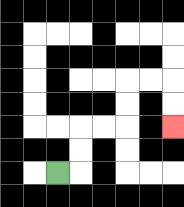{'start': '[2, 7]', 'end': '[7, 5]', 'path_directions': 'R,U,U,R,R,U,U,R,R,D,D', 'path_coordinates': '[[2, 7], [3, 7], [3, 6], [3, 5], [4, 5], [5, 5], [5, 4], [5, 3], [6, 3], [7, 3], [7, 4], [7, 5]]'}